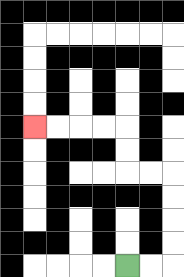{'start': '[5, 11]', 'end': '[1, 5]', 'path_directions': 'R,R,U,U,U,U,L,L,U,U,L,L,L,L', 'path_coordinates': '[[5, 11], [6, 11], [7, 11], [7, 10], [7, 9], [7, 8], [7, 7], [6, 7], [5, 7], [5, 6], [5, 5], [4, 5], [3, 5], [2, 5], [1, 5]]'}